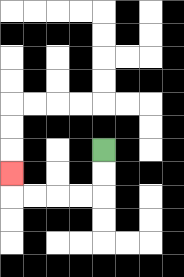{'start': '[4, 6]', 'end': '[0, 7]', 'path_directions': 'D,D,L,L,L,L,U', 'path_coordinates': '[[4, 6], [4, 7], [4, 8], [3, 8], [2, 8], [1, 8], [0, 8], [0, 7]]'}